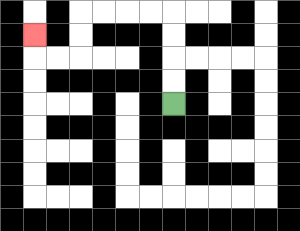{'start': '[7, 4]', 'end': '[1, 1]', 'path_directions': 'U,U,U,U,L,L,L,L,D,D,L,L,U', 'path_coordinates': '[[7, 4], [7, 3], [7, 2], [7, 1], [7, 0], [6, 0], [5, 0], [4, 0], [3, 0], [3, 1], [3, 2], [2, 2], [1, 2], [1, 1]]'}